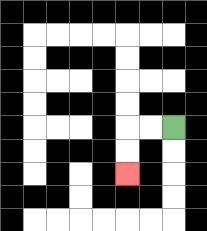{'start': '[7, 5]', 'end': '[5, 7]', 'path_directions': 'L,L,D,D', 'path_coordinates': '[[7, 5], [6, 5], [5, 5], [5, 6], [5, 7]]'}